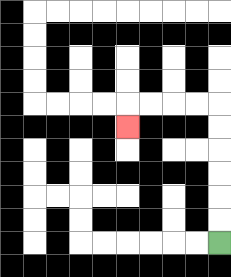{'start': '[9, 10]', 'end': '[5, 5]', 'path_directions': 'U,U,U,U,U,U,L,L,L,L,D', 'path_coordinates': '[[9, 10], [9, 9], [9, 8], [9, 7], [9, 6], [9, 5], [9, 4], [8, 4], [7, 4], [6, 4], [5, 4], [5, 5]]'}